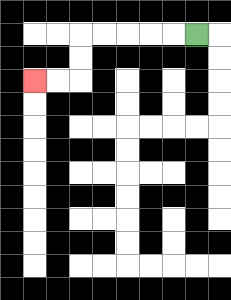{'start': '[8, 1]', 'end': '[1, 3]', 'path_directions': 'L,L,L,L,L,D,D,L,L', 'path_coordinates': '[[8, 1], [7, 1], [6, 1], [5, 1], [4, 1], [3, 1], [3, 2], [3, 3], [2, 3], [1, 3]]'}